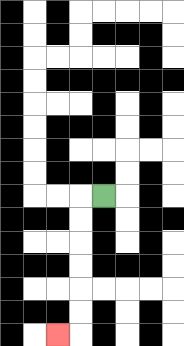{'start': '[4, 8]', 'end': '[2, 14]', 'path_directions': 'L,D,D,D,D,D,D,L', 'path_coordinates': '[[4, 8], [3, 8], [3, 9], [3, 10], [3, 11], [3, 12], [3, 13], [3, 14], [2, 14]]'}